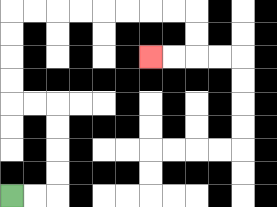{'start': '[0, 8]', 'end': '[6, 2]', 'path_directions': 'R,R,U,U,U,U,L,L,U,U,U,U,R,R,R,R,R,R,R,R,D,D,L,L', 'path_coordinates': '[[0, 8], [1, 8], [2, 8], [2, 7], [2, 6], [2, 5], [2, 4], [1, 4], [0, 4], [0, 3], [0, 2], [0, 1], [0, 0], [1, 0], [2, 0], [3, 0], [4, 0], [5, 0], [6, 0], [7, 0], [8, 0], [8, 1], [8, 2], [7, 2], [6, 2]]'}